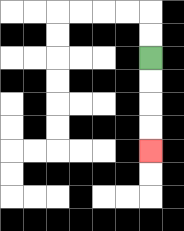{'start': '[6, 2]', 'end': '[6, 6]', 'path_directions': 'D,D,D,D', 'path_coordinates': '[[6, 2], [6, 3], [6, 4], [6, 5], [6, 6]]'}